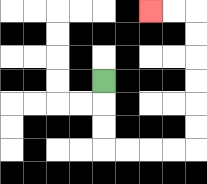{'start': '[4, 3]', 'end': '[6, 0]', 'path_directions': 'D,D,D,R,R,R,R,U,U,U,U,U,U,L,L', 'path_coordinates': '[[4, 3], [4, 4], [4, 5], [4, 6], [5, 6], [6, 6], [7, 6], [8, 6], [8, 5], [8, 4], [8, 3], [8, 2], [8, 1], [8, 0], [7, 0], [6, 0]]'}